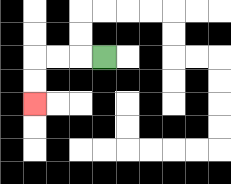{'start': '[4, 2]', 'end': '[1, 4]', 'path_directions': 'L,L,L,D,D', 'path_coordinates': '[[4, 2], [3, 2], [2, 2], [1, 2], [1, 3], [1, 4]]'}